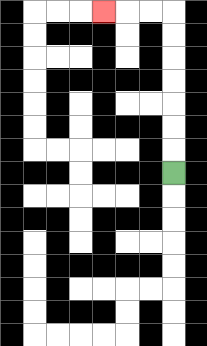{'start': '[7, 7]', 'end': '[4, 0]', 'path_directions': 'U,U,U,U,U,U,U,L,L,L', 'path_coordinates': '[[7, 7], [7, 6], [7, 5], [7, 4], [7, 3], [7, 2], [7, 1], [7, 0], [6, 0], [5, 0], [4, 0]]'}